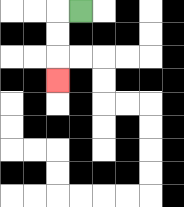{'start': '[3, 0]', 'end': '[2, 3]', 'path_directions': 'L,D,D,D', 'path_coordinates': '[[3, 0], [2, 0], [2, 1], [2, 2], [2, 3]]'}